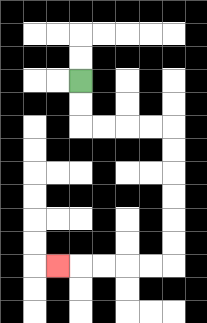{'start': '[3, 3]', 'end': '[2, 11]', 'path_directions': 'D,D,R,R,R,R,D,D,D,D,D,D,L,L,L,L,L', 'path_coordinates': '[[3, 3], [3, 4], [3, 5], [4, 5], [5, 5], [6, 5], [7, 5], [7, 6], [7, 7], [7, 8], [7, 9], [7, 10], [7, 11], [6, 11], [5, 11], [4, 11], [3, 11], [2, 11]]'}